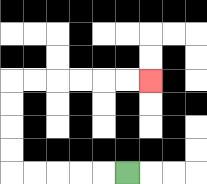{'start': '[5, 7]', 'end': '[6, 3]', 'path_directions': 'L,L,L,L,L,U,U,U,U,R,R,R,R,R,R', 'path_coordinates': '[[5, 7], [4, 7], [3, 7], [2, 7], [1, 7], [0, 7], [0, 6], [0, 5], [0, 4], [0, 3], [1, 3], [2, 3], [3, 3], [4, 3], [5, 3], [6, 3]]'}